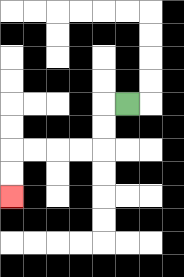{'start': '[5, 4]', 'end': '[0, 8]', 'path_directions': 'L,D,D,L,L,L,L,D,D', 'path_coordinates': '[[5, 4], [4, 4], [4, 5], [4, 6], [3, 6], [2, 6], [1, 6], [0, 6], [0, 7], [0, 8]]'}